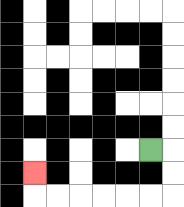{'start': '[6, 6]', 'end': '[1, 7]', 'path_directions': 'R,D,D,L,L,L,L,L,L,U', 'path_coordinates': '[[6, 6], [7, 6], [7, 7], [7, 8], [6, 8], [5, 8], [4, 8], [3, 8], [2, 8], [1, 8], [1, 7]]'}